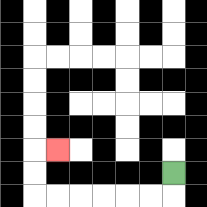{'start': '[7, 7]', 'end': '[2, 6]', 'path_directions': 'D,L,L,L,L,L,L,U,U,R', 'path_coordinates': '[[7, 7], [7, 8], [6, 8], [5, 8], [4, 8], [3, 8], [2, 8], [1, 8], [1, 7], [1, 6], [2, 6]]'}